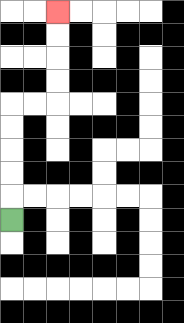{'start': '[0, 9]', 'end': '[2, 0]', 'path_directions': 'U,U,U,U,U,R,R,U,U,U,U', 'path_coordinates': '[[0, 9], [0, 8], [0, 7], [0, 6], [0, 5], [0, 4], [1, 4], [2, 4], [2, 3], [2, 2], [2, 1], [2, 0]]'}